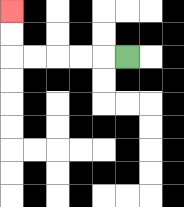{'start': '[5, 2]', 'end': '[0, 0]', 'path_directions': 'L,L,L,L,L,U,U', 'path_coordinates': '[[5, 2], [4, 2], [3, 2], [2, 2], [1, 2], [0, 2], [0, 1], [0, 0]]'}